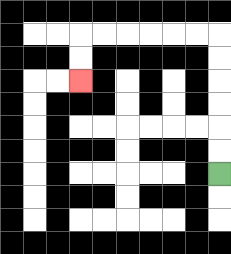{'start': '[9, 7]', 'end': '[3, 3]', 'path_directions': 'U,U,U,U,U,U,L,L,L,L,L,L,D,D', 'path_coordinates': '[[9, 7], [9, 6], [9, 5], [9, 4], [9, 3], [9, 2], [9, 1], [8, 1], [7, 1], [6, 1], [5, 1], [4, 1], [3, 1], [3, 2], [3, 3]]'}